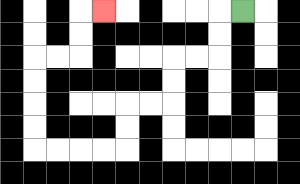{'start': '[10, 0]', 'end': '[4, 0]', 'path_directions': 'L,D,D,L,L,D,D,L,L,D,D,L,L,L,L,U,U,U,U,R,R,U,U,R', 'path_coordinates': '[[10, 0], [9, 0], [9, 1], [9, 2], [8, 2], [7, 2], [7, 3], [7, 4], [6, 4], [5, 4], [5, 5], [5, 6], [4, 6], [3, 6], [2, 6], [1, 6], [1, 5], [1, 4], [1, 3], [1, 2], [2, 2], [3, 2], [3, 1], [3, 0], [4, 0]]'}